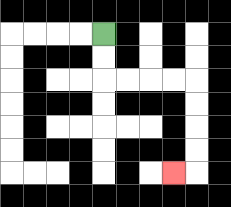{'start': '[4, 1]', 'end': '[7, 7]', 'path_directions': 'D,D,R,R,R,R,D,D,D,D,L', 'path_coordinates': '[[4, 1], [4, 2], [4, 3], [5, 3], [6, 3], [7, 3], [8, 3], [8, 4], [8, 5], [8, 6], [8, 7], [7, 7]]'}